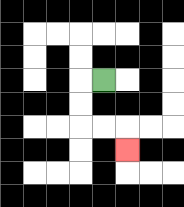{'start': '[4, 3]', 'end': '[5, 6]', 'path_directions': 'L,D,D,R,R,D', 'path_coordinates': '[[4, 3], [3, 3], [3, 4], [3, 5], [4, 5], [5, 5], [5, 6]]'}